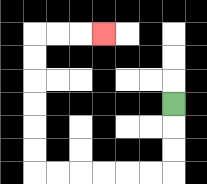{'start': '[7, 4]', 'end': '[4, 1]', 'path_directions': 'D,D,D,L,L,L,L,L,L,U,U,U,U,U,U,R,R,R', 'path_coordinates': '[[7, 4], [7, 5], [7, 6], [7, 7], [6, 7], [5, 7], [4, 7], [3, 7], [2, 7], [1, 7], [1, 6], [1, 5], [1, 4], [1, 3], [1, 2], [1, 1], [2, 1], [3, 1], [4, 1]]'}